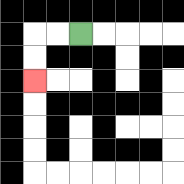{'start': '[3, 1]', 'end': '[1, 3]', 'path_directions': 'L,L,D,D', 'path_coordinates': '[[3, 1], [2, 1], [1, 1], [1, 2], [1, 3]]'}